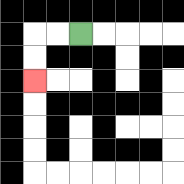{'start': '[3, 1]', 'end': '[1, 3]', 'path_directions': 'L,L,D,D', 'path_coordinates': '[[3, 1], [2, 1], [1, 1], [1, 2], [1, 3]]'}